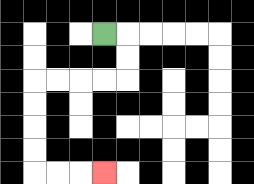{'start': '[4, 1]', 'end': '[4, 7]', 'path_directions': 'R,D,D,L,L,L,L,D,D,D,D,R,R,R', 'path_coordinates': '[[4, 1], [5, 1], [5, 2], [5, 3], [4, 3], [3, 3], [2, 3], [1, 3], [1, 4], [1, 5], [1, 6], [1, 7], [2, 7], [3, 7], [4, 7]]'}